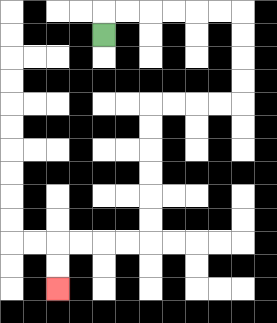{'start': '[4, 1]', 'end': '[2, 12]', 'path_directions': 'U,R,R,R,R,R,R,D,D,D,D,L,L,L,L,D,D,D,D,D,D,L,L,L,L,D,D', 'path_coordinates': '[[4, 1], [4, 0], [5, 0], [6, 0], [7, 0], [8, 0], [9, 0], [10, 0], [10, 1], [10, 2], [10, 3], [10, 4], [9, 4], [8, 4], [7, 4], [6, 4], [6, 5], [6, 6], [6, 7], [6, 8], [6, 9], [6, 10], [5, 10], [4, 10], [3, 10], [2, 10], [2, 11], [2, 12]]'}